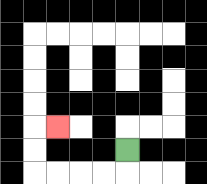{'start': '[5, 6]', 'end': '[2, 5]', 'path_directions': 'D,L,L,L,L,U,U,R', 'path_coordinates': '[[5, 6], [5, 7], [4, 7], [3, 7], [2, 7], [1, 7], [1, 6], [1, 5], [2, 5]]'}